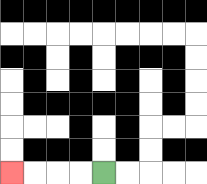{'start': '[4, 7]', 'end': '[0, 7]', 'path_directions': 'L,L,L,L', 'path_coordinates': '[[4, 7], [3, 7], [2, 7], [1, 7], [0, 7]]'}